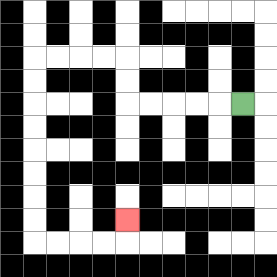{'start': '[10, 4]', 'end': '[5, 9]', 'path_directions': 'L,L,L,L,L,U,U,L,L,L,L,D,D,D,D,D,D,D,D,R,R,R,R,U', 'path_coordinates': '[[10, 4], [9, 4], [8, 4], [7, 4], [6, 4], [5, 4], [5, 3], [5, 2], [4, 2], [3, 2], [2, 2], [1, 2], [1, 3], [1, 4], [1, 5], [1, 6], [1, 7], [1, 8], [1, 9], [1, 10], [2, 10], [3, 10], [4, 10], [5, 10], [5, 9]]'}